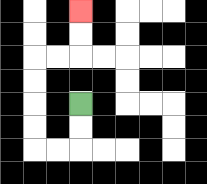{'start': '[3, 4]', 'end': '[3, 0]', 'path_directions': 'D,D,L,L,U,U,U,U,R,R,U,U', 'path_coordinates': '[[3, 4], [3, 5], [3, 6], [2, 6], [1, 6], [1, 5], [1, 4], [1, 3], [1, 2], [2, 2], [3, 2], [3, 1], [3, 0]]'}